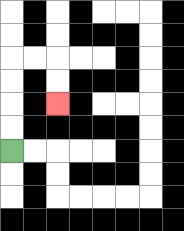{'start': '[0, 6]', 'end': '[2, 4]', 'path_directions': 'U,U,U,U,R,R,D,D', 'path_coordinates': '[[0, 6], [0, 5], [0, 4], [0, 3], [0, 2], [1, 2], [2, 2], [2, 3], [2, 4]]'}